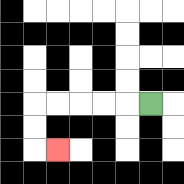{'start': '[6, 4]', 'end': '[2, 6]', 'path_directions': 'L,L,L,L,L,D,D,R', 'path_coordinates': '[[6, 4], [5, 4], [4, 4], [3, 4], [2, 4], [1, 4], [1, 5], [1, 6], [2, 6]]'}